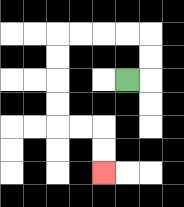{'start': '[5, 3]', 'end': '[4, 7]', 'path_directions': 'R,U,U,L,L,L,L,D,D,D,D,R,R,D,D', 'path_coordinates': '[[5, 3], [6, 3], [6, 2], [6, 1], [5, 1], [4, 1], [3, 1], [2, 1], [2, 2], [2, 3], [2, 4], [2, 5], [3, 5], [4, 5], [4, 6], [4, 7]]'}